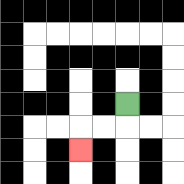{'start': '[5, 4]', 'end': '[3, 6]', 'path_directions': 'D,L,L,D', 'path_coordinates': '[[5, 4], [5, 5], [4, 5], [3, 5], [3, 6]]'}